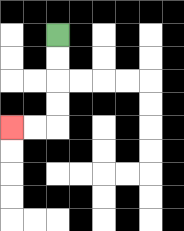{'start': '[2, 1]', 'end': '[0, 5]', 'path_directions': 'D,D,D,D,L,L', 'path_coordinates': '[[2, 1], [2, 2], [2, 3], [2, 4], [2, 5], [1, 5], [0, 5]]'}